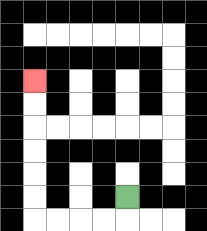{'start': '[5, 8]', 'end': '[1, 3]', 'path_directions': 'D,L,L,L,L,U,U,U,U,U,U', 'path_coordinates': '[[5, 8], [5, 9], [4, 9], [3, 9], [2, 9], [1, 9], [1, 8], [1, 7], [1, 6], [1, 5], [1, 4], [1, 3]]'}